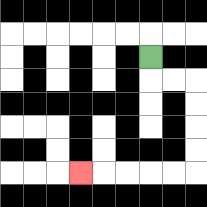{'start': '[6, 2]', 'end': '[3, 7]', 'path_directions': 'D,R,R,D,D,D,D,L,L,L,L,L', 'path_coordinates': '[[6, 2], [6, 3], [7, 3], [8, 3], [8, 4], [8, 5], [8, 6], [8, 7], [7, 7], [6, 7], [5, 7], [4, 7], [3, 7]]'}